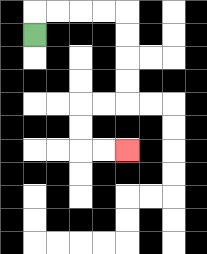{'start': '[1, 1]', 'end': '[5, 6]', 'path_directions': 'U,R,R,R,R,D,D,D,D,L,L,D,D,R,R', 'path_coordinates': '[[1, 1], [1, 0], [2, 0], [3, 0], [4, 0], [5, 0], [5, 1], [5, 2], [5, 3], [5, 4], [4, 4], [3, 4], [3, 5], [3, 6], [4, 6], [5, 6]]'}